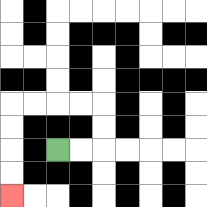{'start': '[2, 6]', 'end': '[0, 8]', 'path_directions': 'R,R,U,U,L,L,L,L,D,D,D,D', 'path_coordinates': '[[2, 6], [3, 6], [4, 6], [4, 5], [4, 4], [3, 4], [2, 4], [1, 4], [0, 4], [0, 5], [0, 6], [0, 7], [0, 8]]'}